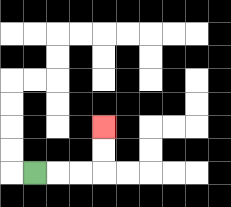{'start': '[1, 7]', 'end': '[4, 5]', 'path_directions': 'R,R,R,U,U', 'path_coordinates': '[[1, 7], [2, 7], [3, 7], [4, 7], [4, 6], [4, 5]]'}